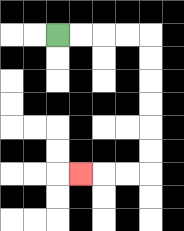{'start': '[2, 1]', 'end': '[3, 7]', 'path_directions': 'R,R,R,R,D,D,D,D,D,D,L,L,L', 'path_coordinates': '[[2, 1], [3, 1], [4, 1], [5, 1], [6, 1], [6, 2], [6, 3], [6, 4], [6, 5], [6, 6], [6, 7], [5, 7], [4, 7], [3, 7]]'}